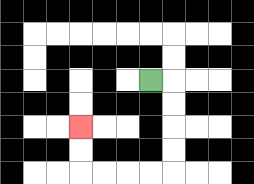{'start': '[6, 3]', 'end': '[3, 5]', 'path_directions': 'R,D,D,D,D,L,L,L,L,U,U', 'path_coordinates': '[[6, 3], [7, 3], [7, 4], [7, 5], [7, 6], [7, 7], [6, 7], [5, 7], [4, 7], [3, 7], [3, 6], [3, 5]]'}